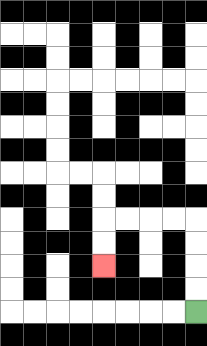{'start': '[8, 13]', 'end': '[4, 11]', 'path_directions': 'U,U,U,U,L,L,L,L,D,D', 'path_coordinates': '[[8, 13], [8, 12], [8, 11], [8, 10], [8, 9], [7, 9], [6, 9], [5, 9], [4, 9], [4, 10], [4, 11]]'}